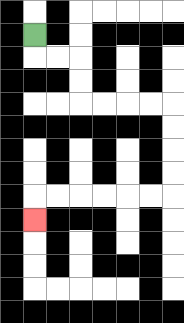{'start': '[1, 1]', 'end': '[1, 9]', 'path_directions': 'D,R,R,D,D,R,R,R,R,D,D,D,D,L,L,L,L,L,L,D', 'path_coordinates': '[[1, 1], [1, 2], [2, 2], [3, 2], [3, 3], [3, 4], [4, 4], [5, 4], [6, 4], [7, 4], [7, 5], [7, 6], [7, 7], [7, 8], [6, 8], [5, 8], [4, 8], [3, 8], [2, 8], [1, 8], [1, 9]]'}